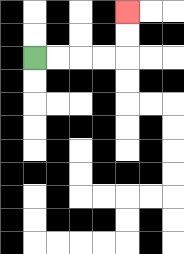{'start': '[1, 2]', 'end': '[5, 0]', 'path_directions': 'R,R,R,R,U,U', 'path_coordinates': '[[1, 2], [2, 2], [3, 2], [4, 2], [5, 2], [5, 1], [5, 0]]'}